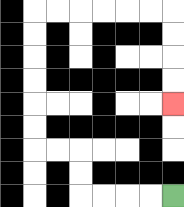{'start': '[7, 8]', 'end': '[7, 4]', 'path_directions': 'L,L,L,L,U,U,L,L,U,U,U,U,U,U,R,R,R,R,R,R,D,D,D,D', 'path_coordinates': '[[7, 8], [6, 8], [5, 8], [4, 8], [3, 8], [3, 7], [3, 6], [2, 6], [1, 6], [1, 5], [1, 4], [1, 3], [1, 2], [1, 1], [1, 0], [2, 0], [3, 0], [4, 0], [5, 0], [6, 0], [7, 0], [7, 1], [7, 2], [7, 3], [7, 4]]'}